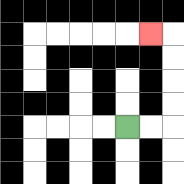{'start': '[5, 5]', 'end': '[6, 1]', 'path_directions': 'R,R,U,U,U,U,L', 'path_coordinates': '[[5, 5], [6, 5], [7, 5], [7, 4], [7, 3], [7, 2], [7, 1], [6, 1]]'}